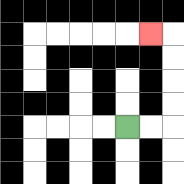{'start': '[5, 5]', 'end': '[6, 1]', 'path_directions': 'R,R,U,U,U,U,L', 'path_coordinates': '[[5, 5], [6, 5], [7, 5], [7, 4], [7, 3], [7, 2], [7, 1], [6, 1]]'}